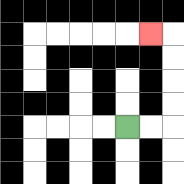{'start': '[5, 5]', 'end': '[6, 1]', 'path_directions': 'R,R,U,U,U,U,L', 'path_coordinates': '[[5, 5], [6, 5], [7, 5], [7, 4], [7, 3], [7, 2], [7, 1], [6, 1]]'}